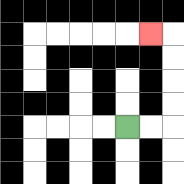{'start': '[5, 5]', 'end': '[6, 1]', 'path_directions': 'R,R,U,U,U,U,L', 'path_coordinates': '[[5, 5], [6, 5], [7, 5], [7, 4], [7, 3], [7, 2], [7, 1], [6, 1]]'}